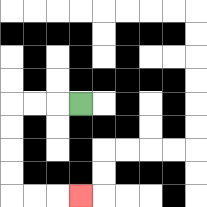{'start': '[3, 4]', 'end': '[3, 8]', 'path_directions': 'L,L,L,D,D,D,D,R,R,R', 'path_coordinates': '[[3, 4], [2, 4], [1, 4], [0, 4], [0, 5], [0, 6], [0, 7], [0, 8], [1, 8], [2, 8], [3, 8]]'}